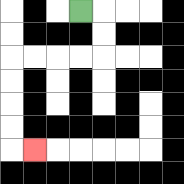{'start': '[3, 0]', 'end': '[1, 6]', 'path_directions': 'R,D,D,L,L,L,L,D,D,D,D,R', 'path_coordinates': '[[3, 0], [4, 0], [4, 1], [4, 2], [3, 2], [2, 2], [1, 2], [0, 2], [0, 3], [0, 4], [0, 5], [0, 6], [1, 6]]'}